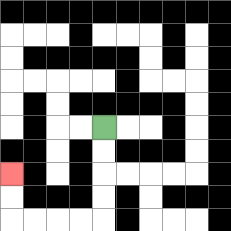{'start': '[4, 5]', 'end': '[0, 7]', 'path_directions': 'D,D,D,D,L,L,L,L,U,U', 'path_coordinates': '[[4, 5], [4, 6], [4, 7], [4, 8], [4, 9], [3, 9], [2, 9], [1, 9], [0, 9], [0, 8], [0, 7]]'}